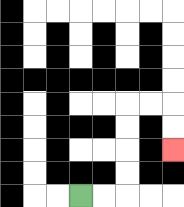{'start': '[3, 8]', 'end': '[7, 6]', 'path_directions': 'R,R,U,U,U,U,R,R,D,D', 'path_coordinates': '[[3, 8], [4, 8], [5, 8], [5, 7], [5, 6], [5, 5], [5, 4], [6, 4], [7, 4], [7, 5], [7, 6]]'}